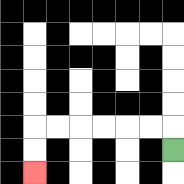{'start': '[7, 6]', 'end': '[1, 7]', 'path_directions': 'U,L,L,L,L,L,L,D,D', 'path_coordinates': '[[7, 6], [7, 5], [6, 5], [5, 5], [4, 5], [3, 5], [2, 5], [1, 5], [1, 6], [1, 7]]'}